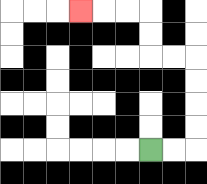{'start': '[6, 6]', 'end': '[3, 0]', 'path_directions': 'R,R,U,U,U,U,L,L,U,U,L,L,L', 'path_coordinates': '[[6, 6], [7, 6], [8, 6], [8, 5], [8, 4], [8, 3], [8, 2], [7, 2], [6, 2], [6, 1], [6, 0], [5, 0], [4, 0], [3, 0]]'}